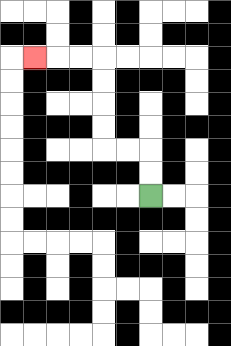{'start': '[6, 8]', 'end': '[1, 2]', 'path_directions': 'U,U,L,L,U,U,U,U,L,L,L', 'path_coordinates': '[[6, 8], [6, 7], [6, 6], [5, 6], [4, 6], [4, 5], [4, 4], [4, 3], [4, 2], [3, 2], [2, 2], [1, 2]]'}